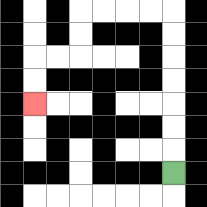{'start': '[7, 7]', 'end': '[1, 4]', 'path_directions': 'U,U,U,U,U,U,U,L,L,L,L,D,D,L,L,D,D', 'path_coordinates': '[[7, 7], [7, 6], [7, 5], [7, 4], [7, 3], [7, 2], [7, 1], [7, 0], [6, 0], [5, 0], [4, 0], [3, 0], [3, 1], [3, 2], [2, 2], [1, 2], [1, 3], [1, 4]]'}